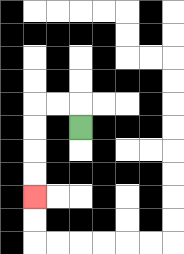{'start': '[3, 5]', 'end': '[1, 8]', 'path_directions': 'U,L,L,D,D,D,D', 'path_coordinates': '[[3, 5], [3, 4], [2, 4], [1, 4], [1, 5], [1, 6], [1, 7], [1, 8]]'}